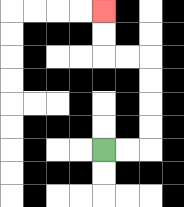{'start': '[4, 6]', 'end': '[4, 0]', 'path_directions': 'R,R,U,U,U,U,L,L,U,U', 'path_coordinates': '[[4, 6], [5, 6], [6, 6], [6, 5], [6, 4], [6, 3], [6, 2], [5, 2], [4, 2], [4, 1], [4, 0]]'}